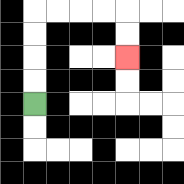{'start': '[1, 4]', 'end': '[5, 2]', 'path_directions': 'U,U,U,U,R,R,R,R,D,D', 'path_coordinates': '[[1, 4], [1, 3], [1, 2], [1, 1], [1, 0], [2, 0], [3, 0], [4, 0], [5, 0], [5, 1], [5, 2]]'}